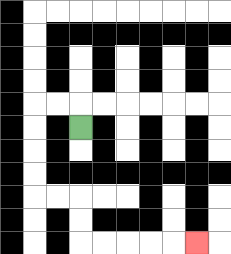{'start': '[3, 5]', 'end': '[8, 10]', 'path_directions': 'U,L,L,D,D,D,D,R,R,D,D,R,R,R,R,R', 'path_coordinates': '[[3, 5], [3, 4], [2, 4], [1, 4], [1, 5], [1, 6], [1, 7], [1, 8], [2, 8], [3, 8], [3, 9], [3, 10], [4, 10], [5, 10], [6, 10], [7, 10], [8, 10]]'}